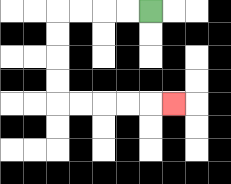{'start': '[6, 0]', 'end': '[7, 4]', 'path_directions': 'L,L,L,L,D,D,D,D,R,R,R,R,R', 'path_coordinates': '[[6, 0], [5, 0], [4, 0], [3, 0], [2, 0], [2, 1], [2, 2], [2, 3], [2, 4], [3, 4], [4, 4], [5, 4], [6, 4], [7, 4]]'}